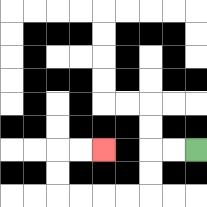{'start': '[8, 6]', 'end': '[4, 6]', 'path_directions': 'L,L,D,D,L,L,L,L,U,U,R,R', 'path_coordinates': '[[8, 6], [7, 6], [6, 6], [6, 7], [6, 8], [5, 8], [4, 8], [3, 8], [2, 8], [2, 7], [2, 6], [3, 6], [4, 6]]'}